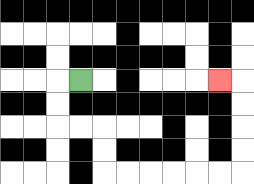{'start': '[3, 3]', 'end': '[9, 3]', 'path_directions': 'L,D,D,R,R,D,D,R,R,R,R,R,R,U,U,U,U,L', 'path_coordinates': '[[3, 3], [2, 3], [2, 4], [2, 5], [3, 5], [4, 5], [4, 6], [4, 7], [5, 7], [6, 7], [7, 7], [8, 7], [9, 7], [10, 7], [10, 6], [10, 5], [10, 4], [10, 3], [9, 3]]'}